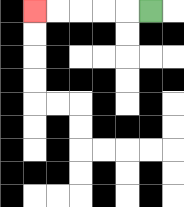{'start': '[6, 0]', 'end': '[1, 0]', 'path_directions': 'L,L,L,L,L', 'path_coordinates': '[[6, 0], [5, 0], [4, 0], [3, 0], [2, 0], [1, 0]]'}